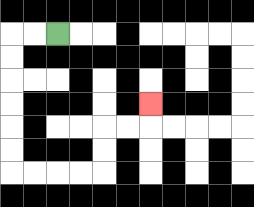{'start': '[2, 1]', 'end': '[6, 4]', 'path_directions': 'L,L,D,D,D,D,D,D,R,R,R,R,U,U,R,R,U', 'path_coordinates': '[[2, 1], [1, 1], [0, 1], [0, 2], [0, 3], [0, 4], [0, 5], [0, 6], [0, 7], [1, 7], [2, 7], [3, 7], [4, 7], [4, 6], [4, 5], [5, 5], [6, 5], [6, 4]]'}